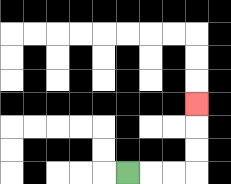{'start': '[5, 7]', 'end': '[8, 4]', 'path_directions': 'R,R,R,U,U,U', 'path_coordinates': '[[5, 7], [6, 7], [7, 7], [8, 7], [8, 6], [8, 5], [8, 4]]'}